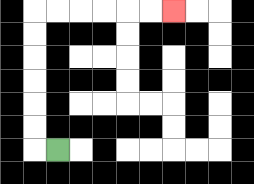{'start': '[2, 6]', 'end': '[7, 0]', 'path_directions': 'L,U,U,U,U,U,U,R,R,R,R,R,R', 'path_coordinates': '[[2, 6], [1, 6], [1, 5], [1, 4], [1, 3], [1, 2], [1, 1], [1, 0], [2, 0], [3, 0], [4, 0], [5, 0], [6, 0], [7, 0]]'}